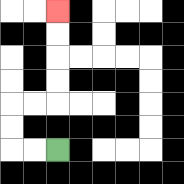{'start': '[2, 6]', 'end': '[2, 0]', 'path_directions': 'L,L,U,U,R,R,U,U,U,U', 'path_coordinates': '[[2, 6], [1, 6], [0, 6], [0, 5], [0, 4], [1, 4], [2, 4], [2, 3], [2, 2], [2, 1], [2, 0]]'}